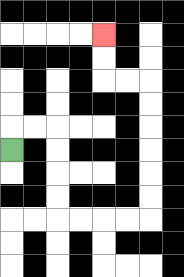{'start': '[0, 6]', 'end': '[4, 1]', 'path_directions': 'U,R,R,D,D,D,D,R,R,R,R,U,U,U,U,U,U,L,L,U,U', 'path_coordinates': '[[0, 6], [0, 5], [1, 5], [2, 5], [2, 6], [2, 7], [2, 8], [2, 9], [3, 9], [4, 9], [5, 9], [6, 9], [6, 8], [6, 7], [6, 6], [6, 5], [6, 4], [6, 3], [5, 3], [4, 3], [4, 2], [4, 1]]'}